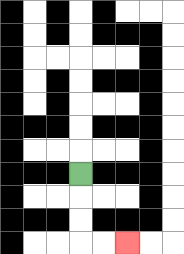{'start': '[3, 7]', 'end': '[5, 10]', 'path_directions': 'D,D,D,R,R', 'path_coordinates': '[[3, 7], [3, 8], [3, 9], [3, 10], [4, 10], [5, 10]]'}